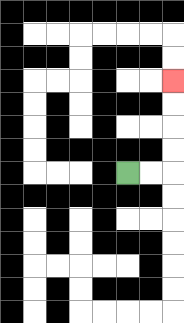{'start': '[5, 7]', 'end': '[7, 3]', 'path_directions': 'R,R,U,U,U,U', 'path_coordinates': '[[5, 7], [6, 7], [7, 7], [7, 6], [7, 5], [7, 4], [7, 3]]'}